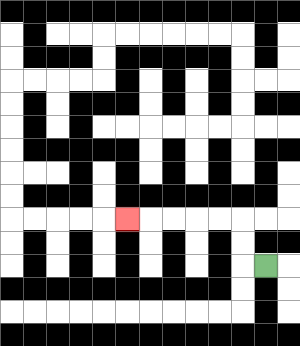{'start': '[11, 11]', 'end': '[5, 9]', 'path_directions': 'L,U,U,L,L,L,L,L', 'path_coordinates': '[[11, 11], [10, 11], [10, 10], [10, 9], [9, 9], [8, 9], [7, 9], [6, 9], [5, 9]]'}